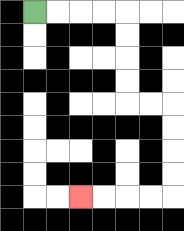{'start': '[1, 0]', 'end': '[3, 8]', 'path_directions': 'R,R,R,R,D,D,D,D,R,R,D,D,D,D,L,L,L,L', 'path_coordinates': '[[1, 0], [2, 0], [3, 0], [4, 0], [5, 0], [5, 1], [5, 2], [5, 3], [5, 4], [6, 4], [7, 4], [7, 5], [7, 6], [7, 7], [7, 8], [6, 8], [5, 8], [4, 8], [3, 8]]'}